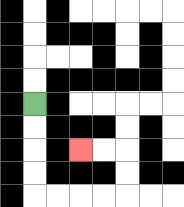{'start': '[1, 4]', 'end': '[3, 6]', 'path_directions': 'D,D,D,D,R,R,R,R,U,U,L,L', 'path_coordinates': '[[1, 4], [1, 5], [1, 6], [1, 7], [1, 8], [2, 8], [3, 8], [4, 8], [5, 8], [5, 7], [5, 6], [4, 6], [3, 6]]'}